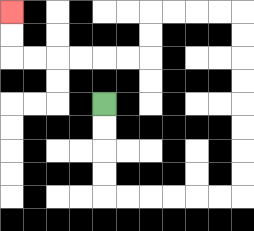{'start': '[4, 4]', 'end': '[0, 0]', 'path_directions': 'D,D,D,D,R,R,R,R,R,R,U,U,U,U,U,U,U,U,L,L,L,L,D,D,L,L,L,L,L,L,U,U', 'path_coordinates': '[[4, 4], [4, 5], [4, 6], [4, 7], [4, 8], [5, 8], [6, 8], [7, 8], [8, 8], [9, 8], [10, 8], [10, 7], [10, 6], [10, 5], [10, 4], [10, 3], [10, 2], [10, 1], [10, 0], [9, 0], [8, 0], [7, 0], [6, 0], [6, 1], [6, 2], [5, 2], [4, 2], [3, 2], [2, 2], [1, 2], [0, 2], [0, 1], [0, 0]]'}